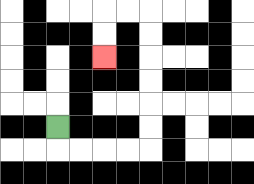{'start': '[2, 5]', 'end': '[4, 2]', 'path_directions': 'D,R,R,R,R,U,U,U,U,U,U,L,L,D,D', 'path_coordinates': '[[2, 5], [2, 6], [3, 6], [4, 6], [5, 6], [6, 6], [6, 5], [6, 4], [6, 3], [6, 2], [6, 1], [6, 0], [5, 0], [4, 0], [4, 1], [4, 2]]'}